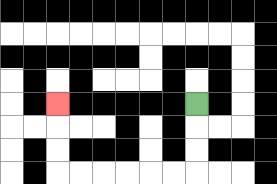{'start': '[8, 4]', 'end': '[2, 4]', 'path_directions': 'D,D,D,L,L,L,L,L,L,U,U,U', 'path_coordinates': '[[8, 4], [8, 5], [8, 6], [8, 7], [7, 7], [6, 7], [5, 7], [4, 7], [3, 7], [2, 7], [2, 6], [2, 5], [2, 4]]'}